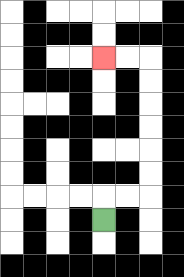{'start': '[4, 9]', 'end': '[4, 2]', 'path_directions': 'U,R,R,U,U,U,U,U,U,L,L', 'path_coordinates': '[[4, 9], [4, 8], [5, 8], [6, 8], [6, 7], [6, 6], [6, 5], [6, 4], [6, 3], [6, 2], [5, 2], [4, 2]]'}